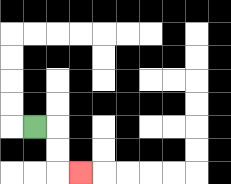{'start': '[1, 5]', 'end': '[3, 7]', 'path_directions': 'R,D,D,R', 'path_coordinates': '[[1, 5], [2, 5], [2, 6], [2, 7], [3, 7]]'}